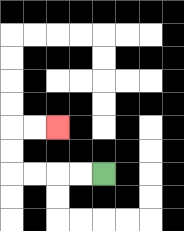{'start': '[4, 7]', 'end': '[2, 5]', 'path_directions': 'L,L,L,L,U,U,R,R', 'path_coordinates': '[[4, 7], [3, 7], [2, 7], [1, 7], [0, 7], [0, 6], [0, 5], [1, 5], [2, 5]]'}